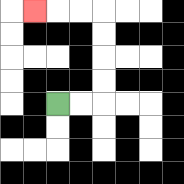{'start': '[2, 4]', 'end': '[1, 0]', 'path_directions': 'R,R,U,U,U,U,L,L,L', 'path_coordinates': '[[2, 4], [3, 4], [4, 4], [4, 3], [4, 2], [4, 1], [4, 0], [3, 0], [2, 0], [1, 0]]'}